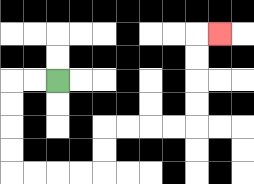{'start': '[2, 3]', 'end': '[9, 1]', 'path_directions': 'L,L,D,D,D,D,R,R,R,R,U,U,R,R,R,R,U,U,U,U,R', 'path_coordinates': '[[2, 3], [1, 3], [0, 3], [0, 4], [0, 5], [0, 6], [0, 7], [1, 7], [2, 7], [3, 7], [4, 7], [4, 6], [4, 5], [5, 5], [6, 5], [7, 5], [8, 5], [8, 4], [8, 3], [8, 2], [8, 1], [9, 1]]'}